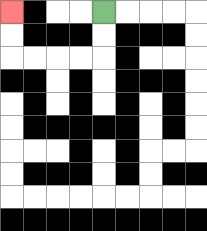{'start': '[4, 0]', 'end': '[0, 0]', 'path_directions': 'D,D,L,L,L,L,U,U', 'path_coordinates': '[[4, 0], [4, 1], [4, 2], [3, 2], [2, 2], [1, 2], [0, 2], [0, 1], [0, 0]]'}